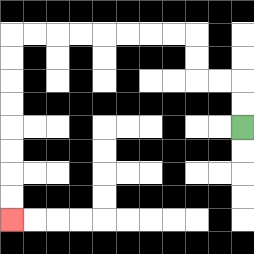{'start': '[10, 5]', 'end': '[0, 9]', 'path_directions': 'U,U,L,L,U,U,L,L,L,L,L,L,L,L,D,D,D,D,D,D,D,D', 'path_coordinates': '[[10, 5], [10, 4], [10, 3], [9, 3], [8, 3], [8, 2], [8, 1], [7, 1], [6, 1], [5, 1], [4, 1], [3, 1], [2, 1], [1, 1], [0, 1], [0, 2], [0, 3], [0, 4], [0, 5], [0, 6], [0, 7], [0, 8], [0, 9]]'}